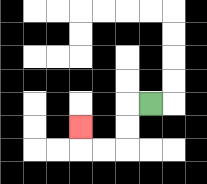{'start': '[6, 4]', 'end': '[3, 5]', 'path_directions': 'L,D,D,L,L,U', 'path_coordinates': '[[6, 4], [5, 4], [5, 5], [5, 6], [4, 6], [3, 6], [3, 5]]'}